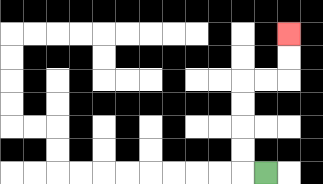{'start': '[11, 7]', 'end': '[12, 1]', 'path_directions': 'L,U,U,U,U,R,R,U,U', 'path_coordinates': '[[11, 7], [10, 7], [10, 6], [10, 5], [10, 4], [10, 3], [11, 3], [12, 3], [12, 2], [12, 1]]'}